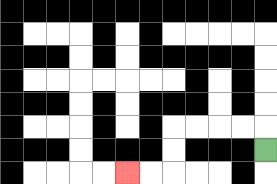{'start': '[11, 6]', 'end': '[5, 7]', 'path_directions': 'U,L,L,L,L,D,D,L,L', 'path_coordinates': '[[11, 6], [11, 5], [10, 5], [9, 5], [8, 5], [7, 5], [7, 6], [7, 7], [6, 7], [5, 7]]'}